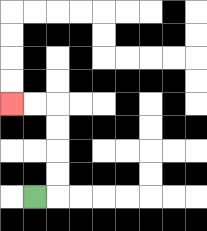{'start': '[1, 8]', 'end': '[0, 4]', 'path_directions': 'R,U,U,U,U,L,L', 'path_coordinates': '[[1, 8], [2, 8], [2, 7], [2, 6], [2, 5], [2, 4], [1, 4], [0, 4]]'}